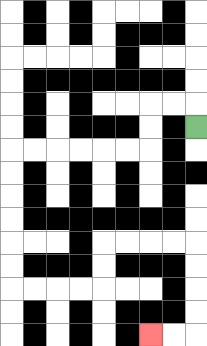{'start': '[8, 5]', 'end': '[6, 14]', 'path_directions': 'U,L,L,D,D,L,L,L,L,L,L,D,D,D,D,D,D,R,R,R,R,U,U,R,R,R,R,D,D,D,D,L,L', 'path_coordinates': '[[8, 5], [8, 4], [7, 4], [6, 4], [6, 5], [6, 6], [5, 6], [4, 6], [3, 6], [2, 6], [1, 6], [0, 6], [0, 7], [0, 8], [0, 9], [0, 10], [0, 11], [0, 12], [1, 12], [2, 12], [3, 12], [4, 12], [4, 11], [4, 10], [5, 10], [6, 10], [7, 10], [8, 10], [8, 11], [8, 12], [8, 13], [8, 14], [7, 14], [6, 14]]'}